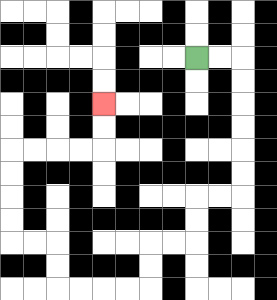{'start': '[8, 2]', 'end': '[4, 4]', 'path_directions': 'R,R,D,D,D,D,D,D,L,L,D,D,L,L,D,D,L,L,L,L,U,U,L,L,U,U,U,U,R,R,R,R,U,U', 'path_coordinates': '[[8, 2], [9, 2], [10, 2], [10, 3], [10, 4], [10, 5], [10, 6], [10, 7], [10, 8], [9, 8], [8, 8], [8, 9], [8, 10], [7, 10], [6, 10], [6, 11], [6, 12], [5, 12], [4, 12], [3, 12], [2, 12], [2, 11], [2, 10], [1, 10], [0, 10], [0, 9], [0, 8], [0, 7], [0, 6], [1, 6], [2, 6], [3, 6], [4, 6], [4, 5], [4, 4]]'}